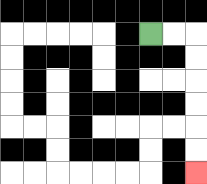{'start': '[6, 1]', 'end': '[8, 7]', 'path_directions': 'R,R,D,D,D,D,D,D', 'path_coordinates': '[[6, 1], [7, 1], [8, 1], [8, 2], [8, 3], [8, 4], [8, 5], [8, 6], [8, 7]]'}